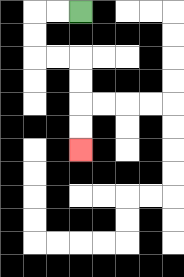{'start': '[3, 0]', 'end': '[3, 6]', 'path_directions': 'L,L,D,D,R,R,D,D,D,D', 'path_coordinates': '[[3, 0], [2, 0], [1, 0], [1, 1], [1, 2], [2, 2], [3, 2], [3, 3], [3, 4], [3, 5], [3, 6]]'}